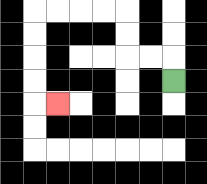{'start': '[7, 3]', 'end': '[2, 4]', 'path_directions': 'U,L,L,U,U,L,L,L,L,D,D,D,D,R', 'path_coordinates': '[[7, 3], [7, 2], [6, 2], [5, 2], [5, 1], [5, 0], [4, 0], [3, 0], [2, 0], [1, 0], [1, 1], [1, 2], [1, 3], [1, 4], [2, 4]]'}